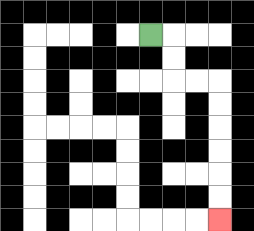{'start': '[6, 1]', 'end': '[9, 9]', 'path_directions': 'R,D,D,R,R,D,D,D,D,D,D', 'path_coordinates': '[[6, 1], [7, 1], [7, 2], [7, 3], [8, 3], [9, 3], [9, 4], [9, 5], [9, 6], [9, 7], [9, 8], [9, 9]]'}